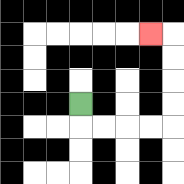{'start': '[3, 4]', 'end': '[6, 1]', 'path_directions': 'D,R,R,R,R,U,U,U,U,L', 'path_coordinates': '[[3, 4], [3, 5], [4, 5], [5, 5], [6, 5], [7, 5], [7, 4], [7, 3], [7, 2], [7, 1], [6, 1]]'}